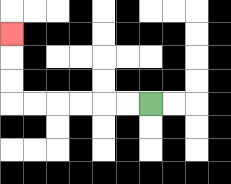{'start': '[6, 4]', 'end': '[0, 1]', 'path_directions': 'L,L,L,L,L,L,U,U,U', 'path_coordinates': '[[6, 4], [5, 4], [4, 4], [3, 4], [2, 4], [1, 4], [0, 4], [0, 3], [0, 2], [0, 1]]'}